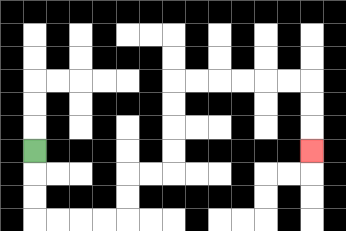{'start': '[1, 6]', 'end': '[13, 6]', 'path_directions': 'D,D,D,R,R,R,R,U,U,R,R,U,U,U,U,R,R,R,R,R,R,D,D,D', 'path_coordinates': '[[1, 6], [1, 7], [1, 8], [1, 9], [2, 9], [3, 9], [4, 9], [5, 9], [5, 8], [5, 7], [6, 7], [7, 7], [7, 6], [7, 5], [7, 4], [7, 3], [8, 3], [9, 3], [10, 3], [11, 3], [12, 3], [13, 3], [13, 4], [13, 5], [13, 6]]'}